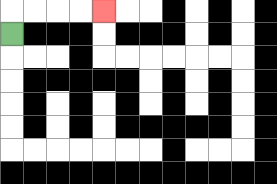{'start': '[0, 1]', 'end': '[4, 0]', 'path_directions': 'U,R,R,R,R', 'path_coordinates': '[[0, 1], [0, 0], [1, 0], [2, 0], [3, 0], [4, 0]]'}